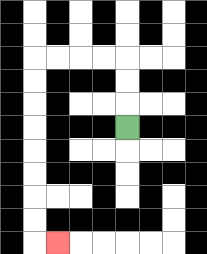{'start': '[5, 5]', 'end': '[2, 10]', 'path_directions': 'U,U,U,L,L,L,L,D,D,D,D,D,D,D,D,R', 'path_coordinates': '[[5, 5], [5, 4], [5, 3], [5, 2], [4, 2], [3, 2], [2, 2], [1, 2], [1, 3], [1, 4], [1, 5], [1, 6], [1, 7], [1, 8], [1, 9], [1, 10], [2, 10]]'}